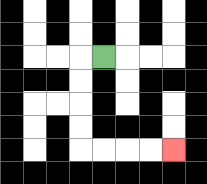{'start': '[4, 2]', 'end': '[7, 6]', 'path_directions': 'L,D,D,D,D,R,R,R,R', 'path_coordinates': '[[4, 2], [3, 2], [3, 3], [3, 4], [3, 5], [3, 6], [4, 6], [5, 6], [6, 6], [7, 6]]'}